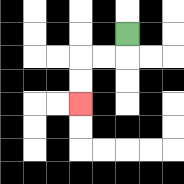{'start': '[5, 1]', 'end': '[3, 4]', 'path_directions': 'D,L,L,D,D', 'path_coordinates': '[[5, 1], [5, 2], [4, 2], [3, 2], [3, 3], [3, 4]]'}